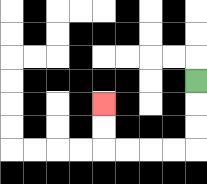{'start': '[8, 3]', 'end': '[4, 4]', 'path_directions': 'D,D,D,L,L,L,L,U,U', 'path_coordinates': '[[8, 3], [8, 4], [8, 5], [8, 6], [7, 6], [6, 6], [5, 6], [4, 6], [4, 5], [4, 4]]'}